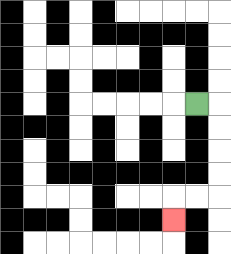{'start': '[8, 4]', 'end': '[7, 9]', 'path_directions': 'R,D,D,D,D,L,L,D', 'path_coordinates': '[[8, 4], [9, 4], [9, 5], [9, 6], [9, 7], [9, 8], [8, 8], [7, 8], [7, 9]]'}